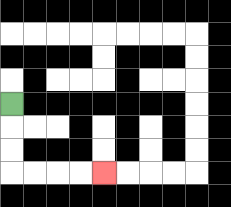{'start': '[0, 4]', 'end': '[4, 7]', 'path_directions': 'D,D,D,R,R,R,R', 'path_coordinates': '[[0, 4], [0, 5], [0, 6], [0, 7], [1, 7], [2, 7], [3, 7], [4, 7]]'}